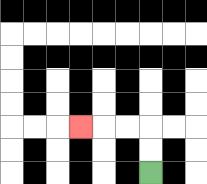{'start': '[6, 7]', 'end': '[3, 5]', 'path_directions': 'U,U,L,L,L', 'path_coordinates': '[[6, 7], [6, 6], [6, 5], [5, 5], [4, 5], [3, 5]]'}